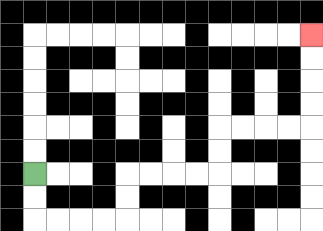{'start': '[1, 7]', 'end': '[13, 1]', 'path_directions': 'D,D,R,R,R,R,U,U,R,R,R,R,U,U,R,R,R,R,U,U,U,U', 'path_coordinates': '[[1, 7], [1, 8], [1, 9], [2, 9], [3, 9], [4, 9], [5, 9], [5, 8], [5, 7], [6, 7], [7, 7], [8, 7], [9, 7], [9, 6], [9, 5], [10, 5], [11, 5], [12, 5], [13, 5], [13, 4], [13, 3], [13, 2], [13, 1]]'}